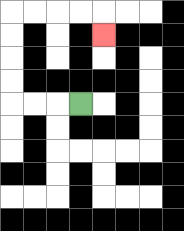{'start': '[3, 4]', 'end': '[4, 1]', 'path_directions': 'L,L,L,U,U,U,U,R,R,R,R,D', 'path_coordinates': '[[3, 4], [2, 4], [1, 4], [0, 4], [0, 3], [0, 2], [0, 1], [0, 0], [1, 0], [2, 0], [3, 0], [4, 0], [4, 1]]'}